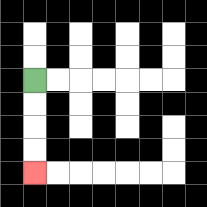{'start': '[1, 3]', 'end': '[1, 7]', 'path_directions': 'D,D,D,D', 'path_coordinates': '[[1, 3], [1, 4], [1, 5], [1, 6], [1, 7]]'}